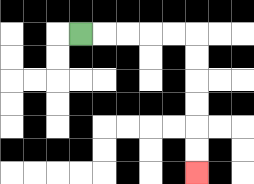{'start': '[3, 1]', 'end': '[8, 7]', 'path_directions': 'R,R,R,R,R,D,D,D,D,D,D', 'path_coordinates': '[[3, 1], [4, 1], [5, 1], [6, 1], [7, 1], [8, 1], [8, 2], [8, 3], [8, 4], [8, 5], [8, 6], [8, 7]]'}